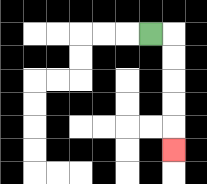{'start': '[6, 1]', 'end': '[7, 6]', 'path_directions': 'R,D,D,D,D,D', 'path_coordinates': '[[6, 1], [7, 1], [7, 2], [7, 3], [7, 4], [7, 5], [7, 6]]'}